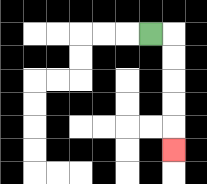{'start': '[6, 1]', 'end': '[7, 6]', 'path_directions': 'R,D,D,D,D,D', 'path_coordinates': '[[6, 1], [7, 1], [7, 2], [7, 3], [7, 4], [7, 5], [7, 6]]'}